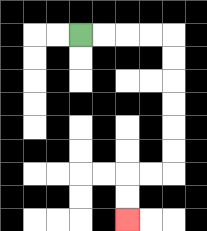{'start': '[3, 1]', 'end': '[5, 9]', 'path_directions': 'R,R,R,R,D,D,D,D,D,D,L,L,D,D', 'path_coordinates': '[[3, 1], [4, 1], [5, 1], [6, 1], [7, 1], [7, 2], [7, 3], [7, 4], [7, 5], [7, 6], [7, 7], [6, 7], [5, 7], [5, 8], [5, 9]]'}